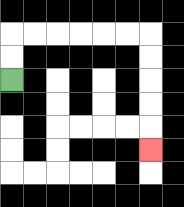{'start': '[0, 3]', 'end': '[6, 6]', 'path_directions': 'U,U,R,R,R,R,R,R,D,D,D,D,D', 'path_coordinates': '[[0, 3], [0, 2], [0, 1], [1, 1], [2, 1], [3, 1], [4, 1], [5, 1], [6, 1], [6, 2], [6, 3], [6, 4], [6, 5], [6, 6]]'}